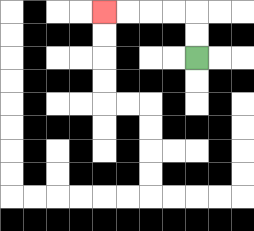{'start': '[8, 2]', 'end': '[4, 0]', 'path_directions': 'U,U,L,L,L,L', 'path_coordinates': '[[8, 2], [8, 1], [8, 0], [7, 0], [6, 0], [5, 0], [4, 0]]'}